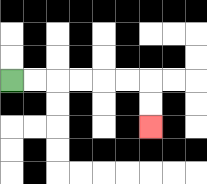{'start': '[0, 3]', 'end': '[6, 5]', 'path_directions': 'R,R,R,R,R,R,D,D', 'path_coordinates': '[[0, 3], [1, 3], [2, 3], [3, 3], [4, 3], [5, 3], [6, 3], [6, 4], [6, 5]]'}